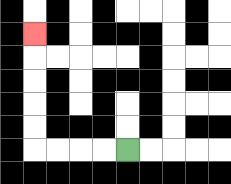{'start': '[5, 6]', 'end': '[1, 1]', 'path_directions': 'L,L,L,L,U,U,U,U,U', 'path_coordinates': '[[5, 6], [4, 6], [3, 6], [2, 6], [1, 6], [1, 5], [1, 4], [1, 3], [1, 2], [1, 1]]'}